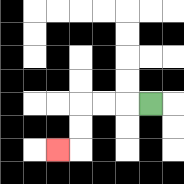{'start': '[6, 4]', 'end': '[2, 6]', 'path_directions': 'L,L,L,D,D,L', 'path_coordinates': '[[6, 4], [5, 4], [4, 4], [3, 4], [3, 5], [3, 6], [2, 6]]'}